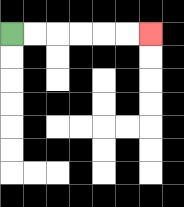{'start': '[0, 1]', 'end': '[6, 1]', 'path_directions': 'R,R,R,R,R,R', 'path_coordinates': '[[0, 1], [1, 1], [2, 1], [3, 1], [4, 1], [5, 1], [6, 1]]'}